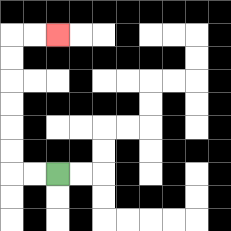{'start': '[2, 7]', 'end': '[2, 1]', 'path_directions': 'L,L,U,U,U,U,U,U,R,R', 'path_coordinates': '[[2, 7], [1, 7], [0, 7], [0, 6], [0, 5], [0, 4], [0, 3], [0, 2], [0, 1], [1, 1], [2, 1]]'}